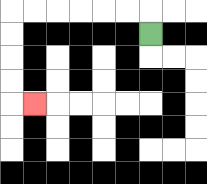{'start': '[6, 1]', 'end': '[1, 4]', 'path_directions': 'U,L,L,L,L,L,L,D,D,D,D,R', 'path_coordinates': '[[6, 1], [6, 0], [5, 0], [4, 0], [3, 0], [2, 0], [1, 0], [0, 0], [0, 1], [0, 2], [0, 3], [0, 4], [1, 4]]'}